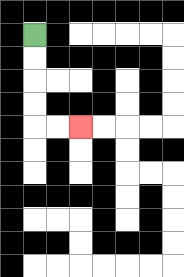{'start': '[1, 1]', 'end': '[3, 5]', 'path_directions': 'D,D,D,D,R,R', 'path_coordinates': '[[1, 1], [1, 2], [1, 3], [1, 4], [1, 5], [2, 5], [3, 5]]'}